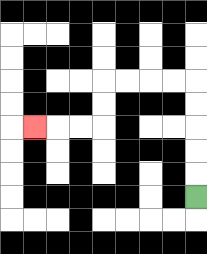{'start': '[8, 8]', 'end': '[1, 5]', 'path_directions': 'U,U,U,U,U,L,L,L,L,D,D,L,L,L', 'path_coordinates': '[[8, 8], [8, 7], [8, 6], [8, 5], [8, 4], [8, 3], [7, 3], [6, 3], [5, 3], [4, 3], [4, 4], [4, 5], [3, 5], [2, 5], [1, 5]]'}